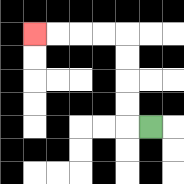{'start': '[6, 5]', 'end': '[1, 1]', 'path_directions': 'L,U,U,U,U,L,L,L,L', 'path_coordinates': '[[6, 5], [5, 5], [5, 4], [5, 3], [5, 2], [5, 1], [4, 1], [3, 1], [2, 1], [1, 1]]'}